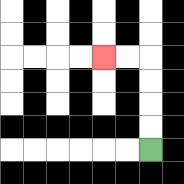{'start': '[6, 6]', 'end': '[4, 2]', 'path_directions': 'U,U,U,U,L,L', 'path_coordinates': '[[6, 6], [6, 5], [6, 4], [6, 3], [6, 2], [5, 2], [4, 2]]'}